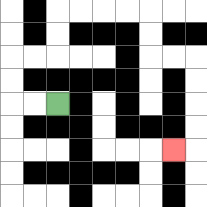{'start': '[2, 4]', 'end': '[7, 6]', 'path_directions': 'L,L,U,U,R,R,U,U,R,R,R,R,D,D,R,R,D,D,D,D,L', 'path_coordinates': '[[2, 4], [1, 4], [0, 4], [0, 3], [0, 2], [1, 2], [2, 2], [2, 1], [2, 0], [3, 0], [4, 0], [5, 0], [6, 0], [6, 1], [6, 2], [7, 2], [8, 2], [8, 3], [8, 4], [8, 5], [8, 6], [7, 6]]'}